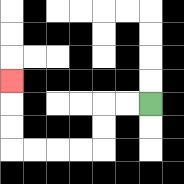{'start': '[6, 4]', 'end': '[0, 3]', 'path_directions': 'L,L,D,D,L,L,L,L,U,U,U', 'path_coordinates': '[[6, 4], [5, 4], [4, 4], [4, 5], [4, 6], [3, 6], [2, 6], [1, 6], [0, 6], [0, 5], [0, 4], [0, 3]]'}